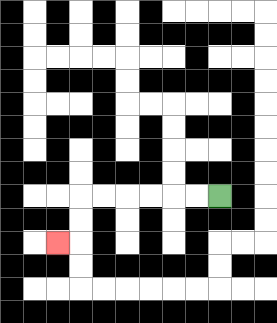{'start': '[9, 8]', 'end': '[2, 10]', 'path_directions': 'L,L,L,L,L,L,D,D,L', 'path_coordinates': '[[9, 8], [8, 8], [7, 8], [6, 8], [5, 8], [4, 8], [3, 8], [3, 9], [3, 10], [2, 10]]'}